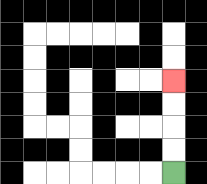{'start': '[7, 7]', 'end': '[7, 3]', 'path_directions': 'U,U,U,U', 'path_coordinates': '[[7, 7], [7, 6], [7, 5], [7, 4], [7, 3]]'}